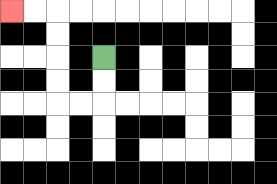{'start': '[4, 2]', 'end': '[0, 0]', 'path_directions': 'D,D,L,L,U,U,U,U,L,L', 'path_coordinates': '[[4, 2], [4, 3], [4, 4], [3, 4], [2, 4], [2, 3], [2, 2], [2, 1], [2, 0], [1, 0], [0, 0]]'}